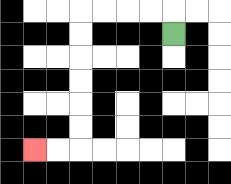{'start': '[7, 1]', 'end': '[1, 6]', 'path_directions': 'U,L,L,L,L,D,D,D,D,D,D,L,L', 'path_coordinates': '[[7, 1], [7, 0], [6, 0], [5, 0], [4, 0], [3, 0], [3, 1], [3, 2], [3, 3], [3, 4], [3, 5], [3, 6], [2, 6], [1, 6]]'}